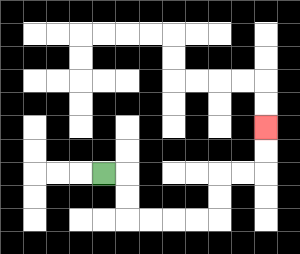{'start': '[4, 7]', 'end': '[11, 5]', 'path_directions': 'R,D,D,R,R,R,R,U,U,R,R,U,U', 'path_coordinates': '[[4, 7], [5, 7], [5, 8], [5, 9], [6, 9], [7, 9], [8, 9], [9, 9], [9, 8], [9, 7], [10, 7], [11, 7], [11, 6], [11, 5]]'}